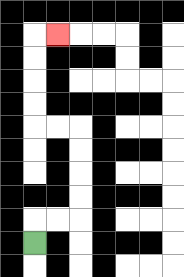{'start': '[1, 10]', 'end': '[2, 1]', 'path_directions': 'U,R,R,U,U,U,U,L,L,U,U,U,U,R', 'path_coordinates': '[[1, 10], [1, 9], [2, 9], [3, 9], [3, 8], [3, 7], [3, 6], [3, 5], [2, 5], [1, 5], [1, 4], [1, 3], [1, 2], [1, 1], [2, 1]]'}